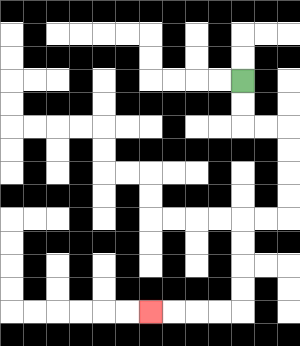{'start': '[10, 3]', 'end': '[6, 13]', 'path_directions': 'D,D,R,R,D,D,D,D,L,L,D,D,D,D,L,L,L,L', 'path_coordinates': '[[10, 3], [10, 4], [10, 5], [11, 5], [12, 5], [12, 6], [12, 7], [12, 8], [12, 9], [11, 9], [10, 9], [10, 10], [10, 11], [10, 12], [10, 13], [9, 13], [8, 13], [7, 13], [6, 13]]'}